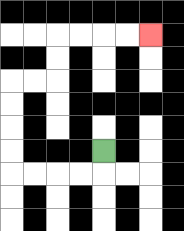{'start': '[4, 6]', 'end': '[6, 1]', 'path_directions': 'D,L,L,L,L,U,U,U,U,R,R,U,U,R,R,R,R', 'path_coordinates': '[[4, 6], [4, 7], [3, 7], [2, 7], [1, 7], [0, 7], [0, 6], [0, 5], [0, 4], [0, 3], [1, 3], [2, 3], [2, 2], [2, 1], [3, 1], [4, 1], [5, 1], [6, 1]]'}